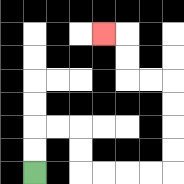{'start': '[1, 7]', 'end': '[4, 1]', 'path_directions': 'U,U,R,R,D,D,R,R,R,R,U,U,U,U,L,L,U,U,L', 'path_coordinates': '[[1, 7], [1, 6], [1, 5], [2, 5], [3, 5], [3, 6], [3, 7], [4, 7], [5, 7], [6, 7], [7, 7], [7, 6], [7, 5], [7, 4], [7, 3], [6, 3], [5, 3], [5, 2], [5, 1], [4, 1]]'}